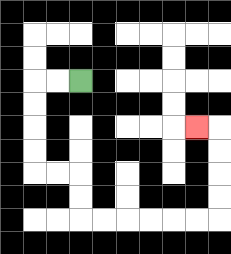{'start': '[3, 3]', 'end': '[8, 5]', 'path_directions': 'L,L,D,D,D,D,R,R,D,D,R,R,R,R,R,R,U,U,U,U,L', 'path_coordinates': '[[3, 3], [2, 3], [1, 3], [1, 4], [1, 5], [1, 6], [1, 7], [2, 7], [3, 7], [3, 8], [3, 9], [4, 9], [5, 9], [6, 9], [7, 9], [8, 9], [9, 9], [9, 8], [9, 7], [9, 6], [9, 5], [8, 5]]'}